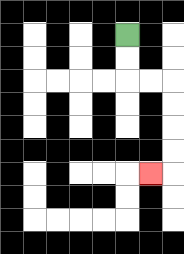{'start': '[5, 1]', 'end': '[6, 7]', 'path_directions': 'D,D,R,R,D,D,D,D,L', 'path_coordinates': '[[5, 1], [5, 2], [5, 3], [6, 3], [7, 3], [7, 4], [7, 5], [7, 6], [7, 7], [6, 7]]'}